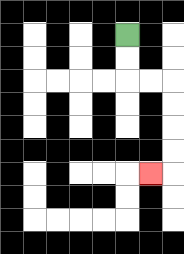{'start': '[5, 1]', 'end': '[6, 7]', 'path_directions': 'D,D,R,R,D,D,D,D,L', 'path_coordinates': '[[5, 1], [5, 2], [5, 3], [6, 3], [7, 3], [7, 4], [7, 5], [7, 6], [7, 7], [6, 7]]'}